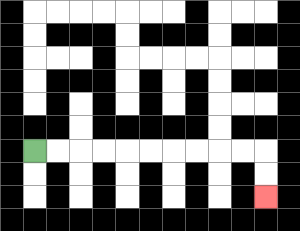{'start': '[1, 6]', 'end': '[11, 8]', 'path_directions': 'R,R,R,R,R,R,R,R,R,R,D,D', 'path_coordinates': '[[1, 6], [2, 6], [3, 6], [4, 6], [5, 6], [6, 6], [7, 6], [8, 6], [9, 6], [10, 6], [11, 6], [11, 7], [11, 8]]'}